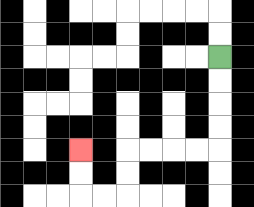{'start': '[9, 2]', 'end': '[3, 6]', 'path_directions': 'D,D,D,D,L,L,L,L,D,D,L,L,U,U', 'path_coordinates': '[[9, 2], [9, 3], [9, 4], [9, 5], [9, 6], [8, 6], [7, 6], [6, 6], [5, 6], [5, 7], [5, 8], [4, 8], [3, 8], [3, 7], [3, 6]]'}